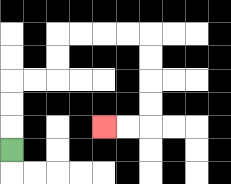{'start': '[0, 6]', 'end': '[4, 5]', 'path_directions': 'U,U,U,R,R,U,U,R,R,R,R,D,D,D,D,L,L', 'path_coordinates': '[[0, 6], [0, 5], [0, 4], [0, 3], [1, 3], [2, 3], [2, 2], [2, 1], [3, 1], [4, 1], [5, 1], [6, 1], [6, 2], [6, 3], [6, 4], [6, 5], [5, 5], [4, 5]]'}